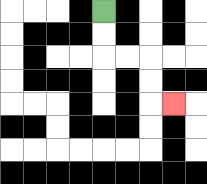{'start': '[4, 0]', 'end': '[7, 4]', 'path_directions': 'D,D,R,R,D,D,R', 'path_coordinates': '[[4, 0], [4, 1], [4, 2], [5, 2], [6, 2], [6, 3], [6, 4], [7, 4]]'}